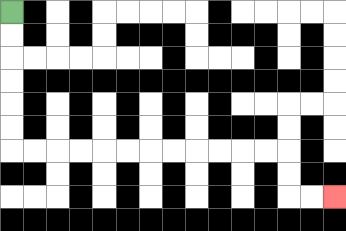{'start': '[0, 0]', 'end': '[14, 8]', 'path_directions': 'D,D,D,D,D,D,R,R,R,R,R,R,R,R,R,R,R,R,D,D,R,R', 'path_coordinates': '[[0, 0], [0, 1], [0, 2], [0, 3], [0, 4], [0, 5], [0, 6], [1, 6], [2, 6], [3, 6], [4, 6], [5, 6], [6, 6], [7, 6], [8, 6], [9, 6], [10, 6], [11, 6], [12, 6], [12, 7], [12, 8], [13, 8], [14, 8]]'}